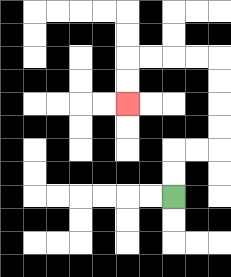{'start': '[7, 8]', 'end': '[5, 4]', 'path_directions': 'U,U,R,R,U,U,U,U,L,L,L,L,D,D', 'path_coordinates': '[[7, 8], [7, 7], [7, 6], [8, 6], [9, 6], [9, 5], [9, 4], [9, 3], [9, 2], [8, 2], [7, 2], [6, 2], [5, 2], [5, 3], [5, 4]]'}